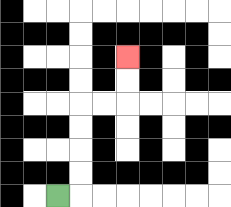{'start': '[2, 8]', 'end': '[5, 2]', 'path_directions': 'R,U,U,U,U,R,R,U,U', 'path_coordinates': '[[2, 8], [3, 8], [3, 7], [3, 6], [3, 5], [3, 4], [4, 4], [5, 4], [5, 3], [5, 2]]'}